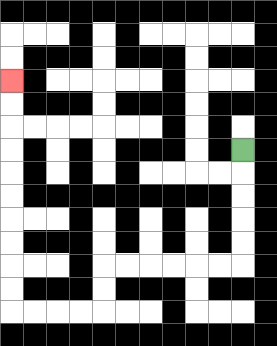{'start': '[10, 6]', 'end': '[0, 3]', 'path_directions': 'D,D,D,D,D,L,L,L,L,L,L,D,D,L,L,L,L,U,U,U,U,U,U,U,U,U,U', 'path_coordinates': '[[10, 6], [10, 7], [10, 8], [10, 9], [10, 10], [10, 11], [9, 11], [8, 11], [7, 11], [6, 11], [5, 11], [4, 11], [4, 12], [4, 13], [3, 13], [2, 13], [1, 13], [0, 13], [0, 12], [0, 11], [0, 10], [0, 9], [0, 8], [0, 7], [0, 6], [0, 5], [0, 4], [0, 3]]'}